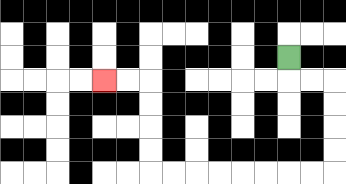{'start': '[12, 2]', 'end': '[4, 3]', 'path_directions': 'D,R,R,D,D,D,D,L,L,L,L,L,L,L,L,U,U,U,U,L,L', 'path_coordinates': '[[12, 2], [12, 3], [13, 3], [14, 3], [14, 4], [14, 5], [14, 6], [14, 7], [13, 7], [12, 7], [11, 7], [10, 7], [9, 7], [8, 7], [7, 7], [6, 7], [6, 6], [6, 5], [6, 4], [6, 3], [5, 3], [4, 3]]'}